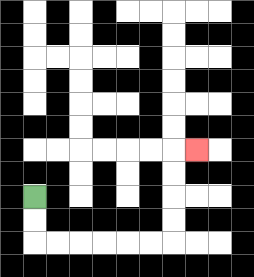{'start': '[1, 8]', 'end': '[8, 6]', 'path_directions': 'D,D,R,R,R,R,R,R,U,U,U,U,R', 'path_coordinates': '[[1, 8], [1, 9], [1, 10], [2, 10], [3, 10], [4, 10], [5, 10], [6, 10], [7, 10], [7, 9], [7, 8], [7, 7], [7, 6], [8, 6]]'}